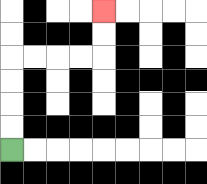{'start': '[0, 6]', 'end': '[4, 0]', 'path_directions': 'U,U,U,U,R,R,R,R,U,U', 'path_coordinates': '[[0, 6], [0, 5], [0, 4], [0, 3], [0, 2], [1, 2], [2, 2], [3, 2], [4, 2], [4, 1], [4, 0]]'}